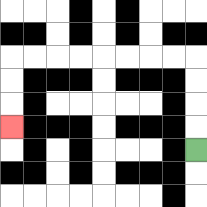{'start': '[8, 6]', 'end': '[0, 5]', 'path_directions': 'U,U,U,U,L,L,L,L,L,L,L,L,D,D,D', 'path_coordinates': '[[8, 6], [8, 5], [8, 4], [8, 3], [8, 2], [7, 2], [6, 2], [5, 2], [4, 2], [3, 2], [2, 2], [1, 2], [0, 2], [0, 3], [0, 4], [0, 5]]'}